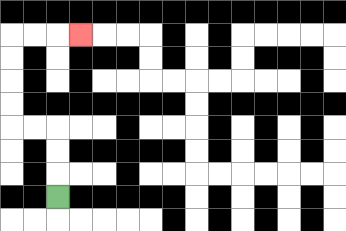{'start': '[2, 8]', 'end': '[3, 1]', 'path_directions': 'U,U,U,L,L,U,U,U,U,R,R,R', 'path_coordinates': '[[2, 8], [2, 7], [2, 6], [2, 5], [1, 5], [0, 5], [0, 4], [0, 3], [0, 2], [0, 1], [1, 1], [2, 1], [3, 1]]'}